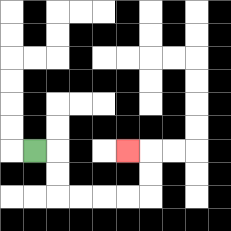{'start': '[1, 6]', 'end': '[5, 6]', 'path_directions': 'R,D,D,R,R,R,R,U,U,L', 'path_coordinates': '[[1, 6], [2, 6], [2, 7], [2, 8], [3, 8], [4, 8], [5, 8], [6, 8], [6, 7], [6, 6], [5, 6]]'}